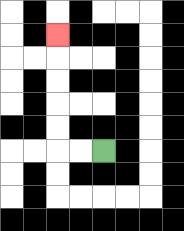{'start': '[4, 6]', 'end': '[2, 1]', 'path_directions': 'L,L,U,U,U,U,U', 'path_coordinates': '[[4, 6], [3, 6], [2, 6], [2, 5], [2, 4], [2, 3], [2, 2], [2, 1]]'}